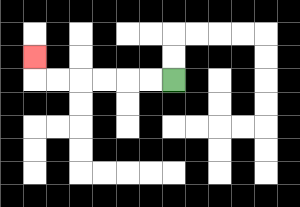{'start': '[7, 3]', 'end': '[1, 2]', 'path_directions': 'L,L,L,L,L,L,U', 'path_coordinates': '[[7, 3], [6, 3], [5, 3], [4, 3], [3, 3], [2, 3], [1, 3], [1, 2]]'}